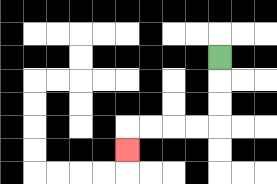{'start': '[9, 2]', 'end': '[5, 6]', 'path_directions': 'D,D,D,L,L,L,L,D', 'path_coordinates': '[[9, 2], [9, 3], [9, 4], [9, 5], [8, 5], [7, 5], [6, 5], [5, 5], [5, 6]]'}